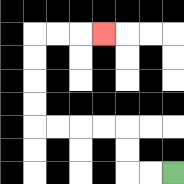{'start': '[7, 7]', 'end': '[4, 1]', 'path_directions': 'L,L,U,U,L,L,L,L,U,U,U,U,R,R,R', 'path_coordinates': '[[7, 7], [6, 7], [5, 7], [5, 6], [5, 5], [4, 5], [3, 5], [2, 5], [1, 5], [1, 4], [1, 3], [1, 2], [1, 1], [2, 1], [3, 1], [4, 1]]'}